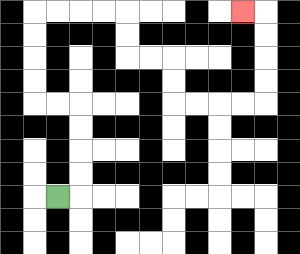{'start': '[2, 8]', 'end': '[10, 0]', 'path_directions': 'R,U,U,U,U,L,L,U,U,U,U,R,R,R,R,D,D,R,R,D,D,R,R,R,R,U,U,U,U,L', 'path_coordinates': '[[2, 8], [3, 8], [3, 7], [3, 6], [3, 5], [3, 4], [2, 4], [1, 4], [1, 3], [1, 2], [1, 1], [1, 0], [2, 0], [3, 0], [4, 0], [5, 0], [5, 1], [5, 2], [6, 2], [7, 2], [7, 3], [7, 4], [8, 4], [9, 4], [10, 4], [11, 4], [11, 3], [11, 2], [11, 1], [11, 0], [10, 0]]'}